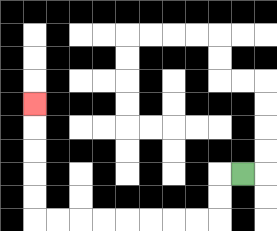{'start': '[10, 7]', 'end': '[1, 4]', 'path_directions': 'L,D,D,L,L,L,L,L,L,L,L,U,U,U,U,U', 'path_coordinates': '[[10, 7], [9, 7], [9, 8], [9, 9], [8, 9], [7, 9], [6, 9], [5, 9], [4, 9], [3, 9], [2, 9], [1, 9], [1, 8], [1, 7], [1, 6], [1, 5], [1, 4]]'}